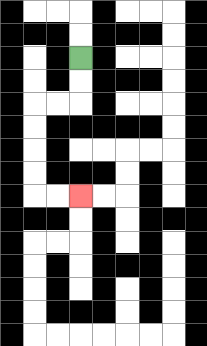{'start': '[3, 2]', 'end': '[3, 8]', 'path_directions': 'D,D,L,L,D,D,D,D,R,R', 'path_coordinates': '[[3, 2], [3, 3], [3, 4], [2, 4], [1, 4], [1, 5], [1, 6], [1, 7], [1, 8], [2, 8], [3, 8]]'}